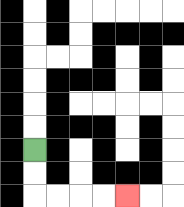{'start': '[1, 6]', 'end': '[5, 8]', 'path_directions': 'D,D,R,R,R,R', 'path_coordinates': '[[1, 6], [1, 7], [1, 8], [2, 8], [3, 8], [4, 8], [5, 8]]'}